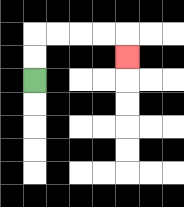{'start': '[1, 3]', 'end': '[5, 2]', 'path_directions': 'U,U,R,R,R,R,D', 'path_coordinates': '[[1, 3], [1, 2], [1, 1], [2, 1], [3, 1], [4, 1], [5, 1], [5, 2]]'}